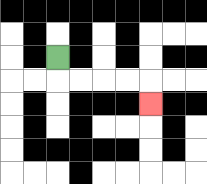{'start': '[2, 2]', 'end': '[6, 4]', 'path_directions': 'D,R,R,R,R,D', 'path_coordinates': '[[2, 2], [2, 3], [3, 3], [4, 3], [5, 3], [6, 3], [6, 4]]'}